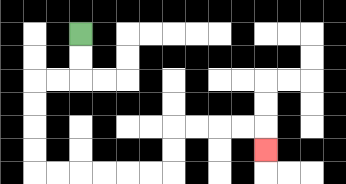{'start': '[3, 1]', 'end': '[11, 6]', 'path_directions': 'D,D,L,L,D,D,D,D,R,R,R,R,R,R,U,U,R,R,R,R,D', 'path_coordinates': '[[3, 1], [3, 2], [3, 3], [2, 3], [1, 3], [1, 4], [1, 5], [1, 6], [1, 7], [2, 7], [3, 7], [4, 7], [5, 7], [6, 7], [7, 7], [7, 6], [7, 5], [8, 5], [9, 5], [10, 5], [11, 5], [11, 6]]'}